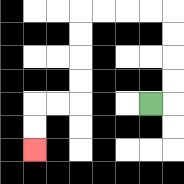{'start': '[6, 4]', 'end': '[1, 6]', 'path_directions': 'R,U,U,U,U,L,L,L,L,D,D,D,D,L,L,D,D', 'path_coordinates': '[[6, 4], [7, 4], [7, 3], [7, 2], [7, 1], [7, 0], [6, 0], [5, 0], [4, 0], [3, 0], [3, 1], [3, 2], [3, 3], [3, 4], [2, 4], [1, 4], [1, 5], [1, 6]]'}